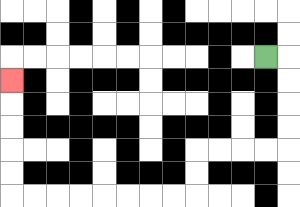{'start': '[11, 2]', 'end': '[0, 3]', 'path_directions': 'R,D,D,D,D,L,L,L,L,D,D,L,L,L,L,L,L,L,L,U,U,U,U,U', 'path_coordinates': '[[11, 2], [12, 2], [12, 3], [12, 4], [12, 5], [12, 6], [11, 6], [10, 6], [9, 6], [8, 6], [8, 7], [8, 8], [7, 8], [6, 8], [5, 8], [4, 8], [3, 8], [2, 8], [1, 8], [0, 8], [0, 7], [0, 6], [0, 5], [0, 4], [0, 3]]'}